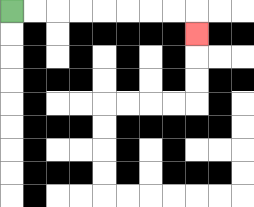{'start': '[0, 0]', 'end': '[8, 1]', 'path_directions': 'R,R,R,R,R,R,R,R,D', 'path_coordinates': '[[0, 0], [1, 0], [2, 0], [3, 0], [4, 0], [5, 0], [6, 0], [7, 0], [8, 0], [8, 1]]'}